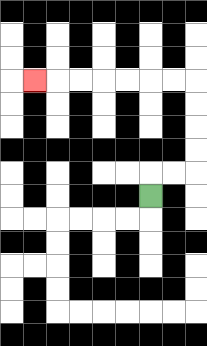{'start': '[6, 8]', 'end': '[1, 3]', 'path_directions': 'U,R,R,U,U,U,U,L,L,L,L,L,L,L', 'path_coordinates': '[[6, 8], [6, 7], [7, 7], [8, 7], [8, 6], [8, 5], [8, 4], [8, 3], [7, 3], [6, 3], [5, 3], [4, 3], [3, 3], [2, 3], [1, 3]]'}